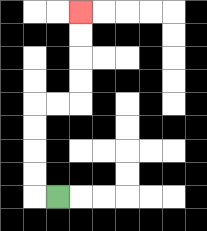{'start': '[2, 8]', 'end': '[3, 0]', 'path_directions': 'L,U,U,U,U,R,R,U,U,U,U', 'path_coordinates': '[[2, 8], [1, 8], [1, 7], [1, 6], [1, 5], [1, 4], [2, 4], [3, 4], [3, 3], [3, 2], [3, 1], [3, 0]]'}